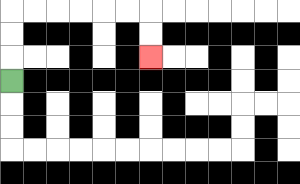{'start': '[0, 3]', 'end': '[6, 2]', 'path_directions': 'U,U,U,R,R,R,R,R,R,D,D', 'path_coordinates': '[[0, 3], [0, 2], [0, 1], [0, 0], [1, 0], [2, 0], [3, 0], [4, 0], [5, 0], [6, 0], [6, 1], [6, 2]]'}